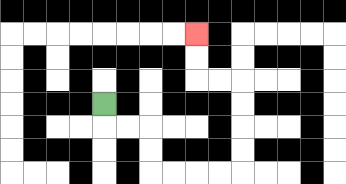{'start': '[4, 4]', 'end': '[8, 1]', 'path_directions': 'D,R,R,D,D,R,R,R,R,U,U,U,U,L,L,U,U', 'path_coordinates': '[[4, 4], [4, 5], [5, 5], [6, 5], [6, 6], [6, 7], [7, 7], [8, 7], [9, 7], [10, 7], [10, 6], [10, 5], [10, 4], [10, 3], [9, 3], [8, 3], [8, 2], [8, 1]]'}